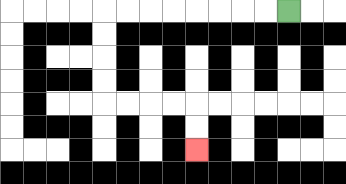{'start': '[12, 0]', 'end': '[8, 6]', 'path_directions': 'L,L,L,L,L,L,L,L,D,D,D,D,R,R,R,R,D,D', 'path_coordinates': '[[12, 0], [11, 0], [10, 0], [9, 0], [8, 0], [7, 0], [6, 0], [5, 0], [4, 0], [4, 1], [4, 2], [4, 3], [4, 4], [5, 4], [6, 4], [7, 4], [8, 4], [8, 5], [8, 6]]'}